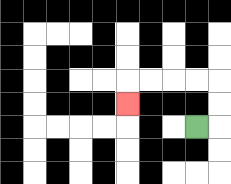{'start': '[8, 5]', 'end': '[5, 4]', 'path_directions': 'R,U,U,L,L,L,L,D', 'path_coordinates': '[[8, 5], [9, 5], [9, 4], [9, 3], [8, 3], [7, 3], [6, 3], [5, 3], [5, 4]]'}